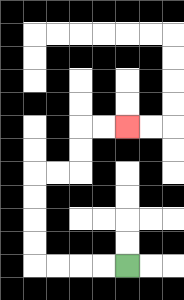{'start': '[5, 11]', 'end': '[5, 5]', 'path_directions': 'L,L,L,L,U,U,U,U,R,R,U,U,R,R', 'path_coordinates': '[[5, 11], [4, 11], [3, 11], [2, 11], [1, 11], [1, 10], [1, 9], [1, 8], [1, 7], [2, 7], [3, 7], [3, 6], [3, 5], [4, 5], [5, 5]]'}